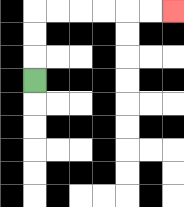{'start': '[1, 3]', 'end': '[7, 0]', 'path_directions': 'U,U,U,R,R,R,R,R,R', 'path_coordinates': '[[1, 3], [1, 2], [1, 1], [1, 0], [2, 0], [3, 0], [4, 0], [5, 0], [6, 0], [7, 0]]'}